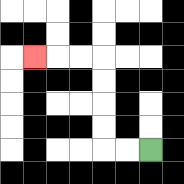{'start': '[6, 6]', 'end': '[1, 2]', 'path_directions': 'L,L,U,U,U,U,L,L,L', 'path_coordinates': '[[6, 6], [5, 6], [4, 6], [4, 5], [4, 4], [4, 3], [4, 2], [3, 2], [2, 2], [1, 2]]'}